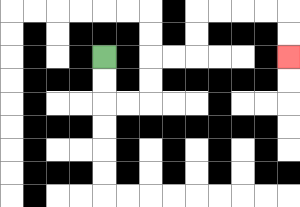{'start': '[4, 2]', 'end': '[12, 2]', 'path_directions': 'D,D,R,R,U,U,R,R,U,U,R,R,R,R,D,D', 'path_coordinates': '[[4, 2], [4, 3], [4, 4], [5, 4], [6, 4], [6, 3], [6, 2], [7, 2], [8, 2], [8, 1], [8, 0], [9, 0], [10, 0], [11, 0], [12, 0], [12, 1], [12, 2]]'}